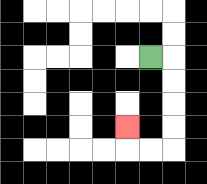{'start': '[6, 2]', 'end': '[5, 5]', 'path_directions': 'R,D,D,D,D,L,L,U', 'path_coordinates': '[[6, 2], [7, 2], [7, 3], [7, 4], [7, 5], [7, 6], [6, 6], [5, 6], [5, 5]]'}